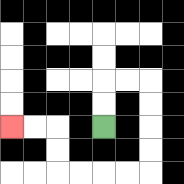{'start': '[4, 5]', 'end': '[0, 5]', 'path_directions': 'U,U,R,R,D,D,D,D,L,L,L,L,U,U,L,L', 'path_coordinates': '[[4, 5], [4, 4], [4, 3], [5, 3], [6, 3], [6, 4], [6, 5], [6, 6], [6, 7], [5, 7], [4, 7], [3, 7], [2, 7], [2, 6], [2, 5], [1, 5], [0, 5]]'}